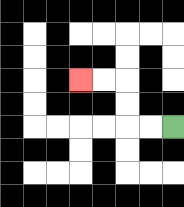{'start': '[7, 5]', 'end': '[3, 3]', 'path_directions': 'L,L,U,U,L,L', 'path_coordinates': '[[7, 5], [6, 5], [5, 5], [5, 4], [5, 3], [4, 3], [3, 3]]'}